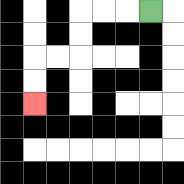{'start': '[6, 0]', 'end': '[1, 4]', 'path_directions': 'L,L,L,D,D,L,L,D,D', 'path_coordinates': '[[6, 0], [5, 0], [4, 0], [3, 0], [3, 1], [3, 2], [2, 2], [1, 2], [1, 3], [1, 4]]'}